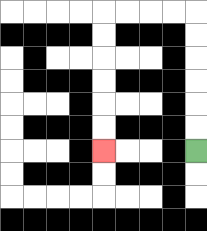{'start': '[8, 6]', 'end': '[4, 6]', 'path_directions': 'U,U,U,U,U,U,L,L,L,L,D,D,D,D,D,D', 'path_coordinates': '[[8, 6], [8, 5], [8, 4], [8, 3], [8, 2], [8, 1], [8, 0], [7, 0], [6, 0], [5, 0], [4, 0], [4, 1], [4, 2], [4, 3], [4, 4], [4, 5], [4, 6]]'}